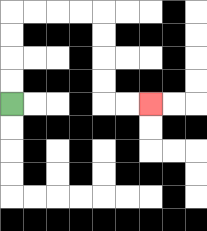{'start': '[0, 4]', 'end': '[6, 4]', 'path_directions': 'U,U,U,U,R,R,R,R,D,D,D,D,R,R', 'path_coordinates': '[[0, 4], [0, 3], [0, 2], [0, 1], [0, 0], [1, 0], [2, 0], [3, 0], [4, 0], [4, 1], [4, 2], [4, 3], [4, 4], [5, 4], [6, 4]]'}